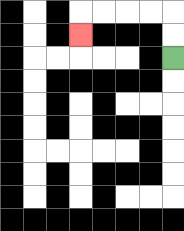{'start': '[7, 2]', 'end': '[3, 1]', 'path_directions': 'U,U,L,L,L,L,D', 'path_coordinates': '[[7, 2], [7, 1], [7, 0], [6, 0], [5, 0], [4, 0], [3, 0], [3, 1]]'}